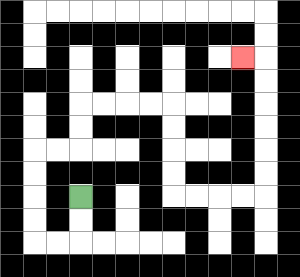{'start': '[3, 8]', 'end': '[10, 2]', 'path_directions': 'D,D,L,L,U,U,U,U,R,R,U,U,R,R,R,R,D,D,D,D,R,R,R,R,U,U,U,U,U,U,L', 'path_coordinates': '[[3, 8], [3, 9], [3, 10], [2, 10], [1, 10], [1, 9], [1, 8], [1, 7], [1, 6], [2, 6], [3, 6], [3, 5], [3, 4], [4, 4], [5, 4], [6, 4], [7, 4], [7, 5], [7, 6], [7, 7], [7, 8], [8, 8], [9, 8], [10, 8], [11, 8], [11, 7], [11, 6], [11, 5], [11, 4], [11, 3], [11, 2], [10, 2]]'}